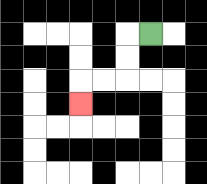{'start': '[6, 1]', 'end': '[3, 4]', 'path_directions': 'L,D,D,L,L,D', 'path_coordinates': '[[6, 1], [5, 1], [5, 2], [5, 3], [4, 3], [3, 3], [3, 4]]'}